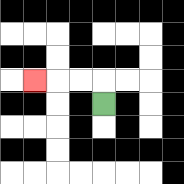{'start': '[4, 4]', 'end': '[1, 3]', 'path_directions': 'U,L,L,L', 'path_coordinates': '[[4, 4], [4, 3], [3, 3], [2, 3], [1, 3]]'}